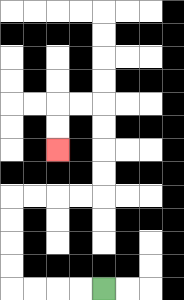{'start': '[4, 12]', 'end': '[2, 6]', 'path_directions': 'L,L,L,L,U,U,U,U,R,R,R,R,U,U,U,U,L,L,D,D', 'path_coordinates': '[[4, 12], [3, 12], [2, 12], [1, 12], [0, 12], [0, 11], [0, 10], [0, 9], [0, 8], [1, 8], [2, 8], [3, 8], [4, 8], [4, 7], [4, 6], [4, 5], [4, 4], [3, 4], [2, 4], [2, 5], [2, 6]]'}